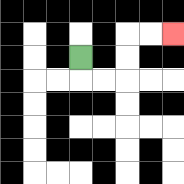{'start': '[3, 2]', 'end': '[7, 1]', 'path_directions': 'D,R,R,U,U,R,R', 'path_coordinates': '[[3, 2], [3, 3], [4, 3], [5, 3], [5, 2], [5, 1], [6, 1], [7, 1]]'}